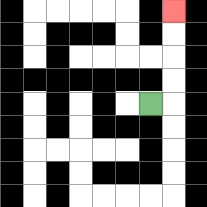{'start': '[6, 4]', 'end': '[7, 0]', 'path_directions': 'R,U,U,U,U', 'path_coordinates': '[[6, 4], [7, 4], [7, 3], [7, 2], [7, 1], [7, 0]]'}